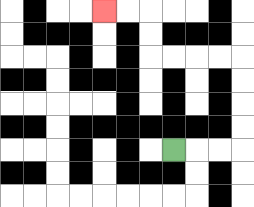{'start': '[7, 6]', 'end': '[4, 0]', 'path_directions': 'R,R,R,U,U,U,U,L,L,L,L,U,U,L,L', 'path_coordinates': '[[7, 6], [8, 6], [9, 6], [10, 6], [10, 5], [10, 4], [10, 3], [10, 2], [9, 2], [8, 2], [7, 2], [6, 2], [6, 1], [6, 0], [5, 0], [4, 0]]'}